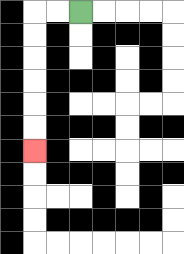{'start': '[3, 0]', 'end': '[1, 6]', 'path_directions': 'L,L,D,D,D,D,D,D', 'path_coordinates': '[[3, 0], [2, 0], [1, 0], [1, 1], [1, 2], [1, 3], [1, 4], [1, 5], [1, 6]]'}